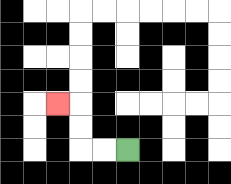{'start': '[5, 6]', 'end': '[2, 4]', 'path_directions': 'L,L,U,U,L', 'path_coordinates': '[[5, 6], [4, 6], [3, 6], [3, 5], [3, 4], [2, 4]]'}